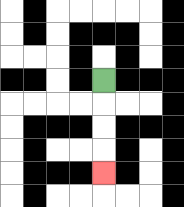{'start': '[4, 3]', 'end': '[4, 7]', 'path_directions': 'D,D,D,D', 'path_coordinates': '[[4, 3], [4, 4], [4, 5], [4, 6], [4, 7]]'}